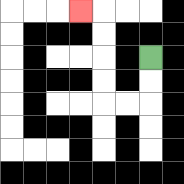{'start': '[6, 2]', 'end': '[3, 0]', 'path_directions': 'D,D,L,L,U,U,U,U,L', 'path_coordinates': '[[6, 2], [6, 3], [6, 4], [5, 4], [4, 4], [4, 3], [4, 2], [4, 1], [4, 0], [3, 0]]'}